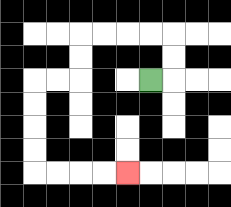{'start': '[6, 3]', 'end': '[5, 7]', 'path_directions': 'R,U,U,L,L,L,L,D,D,L,L,D,D,D,D,R,R,R,R', 'path_coordinates': '[[6, 3], [7, 3], [7, 2], [7, 1], [6, 1], [5, 1], [4, 1], [3, 1], [3, 2], [3, 3], [2, 3], [1, 3], [1, 4], [1, 5], [1, 6], [1, 7], [2, 7], [3, 7], [4, 7], [5, 7]]'}